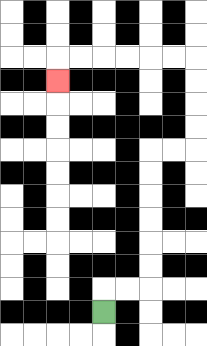{'start': '[4, 13]', 'end': '[2, 3]', 'path_directions': 'U,R,R,U,U,U,U,U,U,R,R,U,U,U,U,L,L,L,L,L,L,D', 'path_coordinates': '[[4, 13], [4, 12], [5, 12], [6, 12], [6, 11], [6, 10], [6, 9], [6, 8], [6, 7], [6, 6], [7, 6], [8, 6], [8, 5], [8, 4], [8, 3], [8, 2], [7, 2], [6, 2], [5, 2], [4, 2], [3, 2], [2, 2], [2, 3]]'}